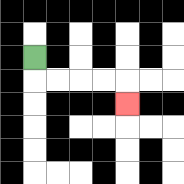{'start': '[1, 2]', 'end': '[5, 4]', 'path_directions': 'D,R,R,R,R,D', 'path_coordinates': '[[1, 2], [1, 3], [2, 3], [3, 3], [4, 3], [5, 3], [5, 4]]'}